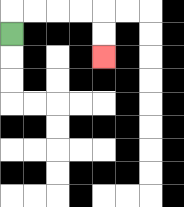{'start': '[0, 1]', 'end': '[4, 2]', 'path_directions': 'U,R,R,R,R,D,D', 'path_coordinates': '[[0, 1], [0, 0], [1, 0], [2, 0], [3, 0], [4, 0], [4, 1], [4, 2]]'}